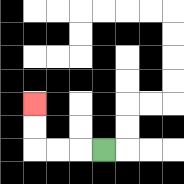{'start': '[4, 6]', 'end': '[1, 4]', 'path_directions': 'L,L,L,U,U', 'path_coordinates': '[[4, 6], [3, 6], [2, 6], [1, 6], [1, 5], [1, 4]]'}